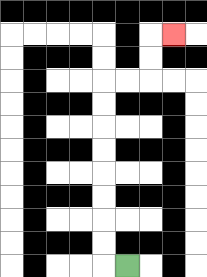{'start': '[5, 11]', 'end': '[7, 1]', 'path_directions': 'L,U,U,U,U,U,U,U,U,R,R,U,U,R', 'path_coordinates': '[[5, 11], [4, 11], [4, 10], [4, 9], [4, 8], [4, 7], [4, 6], [4, 5], [4, 4], [4, 3], [5, 3], [6, 3], [6, 2], [6, 1], [7, 1]]'}